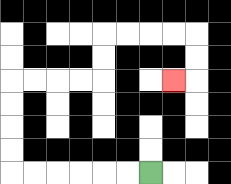{'start': '[6, 7]', 'end': '[7, 3]', 'path_directions': 'L,L,L,L,L,L,U,U,U,U,R,R,R,R,U,U,R,R,R,R,D,D,L', 'path_coordinates': '[[6, 7], [5, 7], [4, 7], [3, 7], [2, 7], [1, 7], [0, 7], [0, 6], [0, 5], [0, 4], [0, 3], [1, 3], [2, 3], [3, 3], [4, 3], [4, 2], [4, 1], [5, 1], [6, 1], [7, 1], [8, 1], [8, 2], [8, 3], [7, 3]]'}